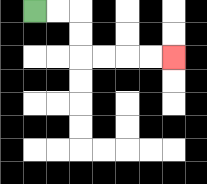{'start': '[1, 0]', 'end': '[7, 2]', 'path_directions': 'R,R,D,D,R,R,R,R', 'path_coordinates': '[[1, 0], [2, 0], [3, 0], [3, 1], [3, 2], [4, 2], [5, 2], [6, 2], [7, 2]]'}